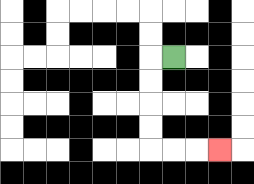{'start': '[7, 2]', 'end': '[9, 6]', 'path_directions': 'L,D,D,D,D,R,R,R', 'path_coordinates': '[[7, 2], [6, 2], [6, 3], [6, 4], [6, 5], [6, 6], [7, 6], [8, 6], [9, 6]]'}